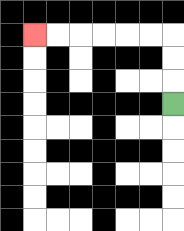{'start': '[7, 4]', 'end': '[1, 1]', 'path_directions': 'U,U,U,L,L,L,L,L,L', 'path_coordinates': '[[7, 4], [7, 3], [7, 2], [7, 1], [6, 1], [5, 1], [4, 1], [3, 1], [2, 1], [1, 1]]'}